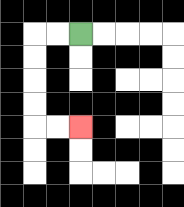{'start': '[3, 1]', 'end': '[3, 5]', 'path_directions': 'L,L,D,D,D,D,R,R', 'path_coordinates': '[[3, 1], [2, 1], [1, 1], [1, 2], [1, 3], [1, 4], [1, 5], [2, 5], [3, 5]]'}